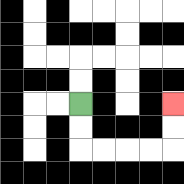{'start': '[3, 4]', 'end': '[7, 4]', 'path_directions': 'D,D,R,R,R,R,U,U', 'path_coordinates': '[[3, 4], [3, 5], [3, 6], [4, 6], [5, 6], [6, 6], [7, 6], [7, 5], [7, 4]]'}